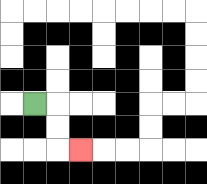{'start': '[1, 4]', 'end': '[3, 6]', 'path_directions': 'R,D,D,R', 'path_coordinates': '[[1, 4], [2, 4], [2, 5], [2, 6], [3, 6]]'}